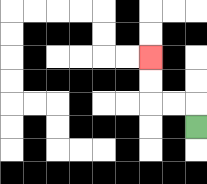{'start': '[8, 5]', 'end': '[6, 2]', 'path_directions': 'U,L,L,U,U', 'path_coordinates': '[[8, 5], [8, 4], [7, 4], [6, 4], [6, 3], [6, 2]]'}